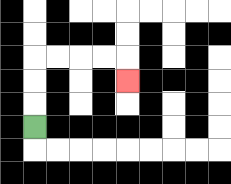{'start': '[1, 5]', 'end': '[5, 3]', 'path_directions': 'U,U,U,R,R,R,R,D', 'path_coordinates': '[[1, 5], [1, 4], [1, 3], [1, 2], [2, 2], [3, 2], [4, 2], [5, 2], [5, 3]]'}